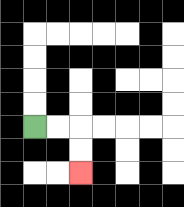{'start': '[1, 5]', 'end': '[3, 7]', 'path_directions': 'R,R,D,D', 'path_coordinates': '[[1, 5], [2, 5], [3, 5], [3, 6], [3, 7]]'}